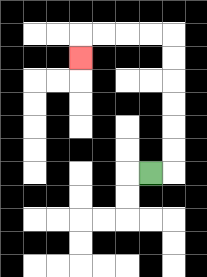{'start': '[6, 7]', 'end': '[3, 2]', 'path_directions': 'R,U,U,U,U,U,U,L,L,L,L,D', 'path_coordinates': '[[6, 7], [7, 7], [7, 6], [7, 5], [7, 4], [7, 3], [7, 2], [7, 1], [6, 1], [5, 1], [4, 1], [3, 1], [3, 2]]'}